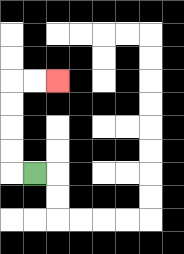{'start': '[1, 7]', 'end': '[2, 3]', 'path_directions': 'L,U,U,U,U,R,R', 'path_coordinates': '[[1, 7], [0, 7], [0, 6], [0, 5], [0, 4], [0, 3], [1, 3], [2, 3]]'}